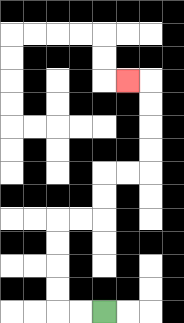{'start': '[4, 13]', 'end': '[5, 3]', 'path_directions': 'L,L,U,U,U,U,R,R,U,U,R,R,U,U,U,U,L', 'path_coordinates': '[[4, 13], [3, 13], [2, 13], [2, 12], [2, 11], [2, 10], [2, 9], [3, 9], [4, 9], [4, 8], [4, 7], [5, 7], [6, 7], [6, 6], [6, 5], [6, 4], [6, 3], [5, 3]]'}